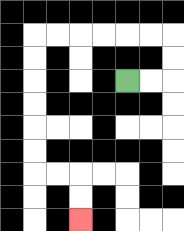{'start': '[5, 3]', 'end': '[3, 9]', 'path_directions': 'R,R,U,U,L,L,L,L,L,L,D,D,D,D,D,D,R,R,D,D', 'path_coordinates': '[[5, 3], [6, 3], [7, 3], [7, 2], [7, 1], [6, 1], [5, 1], [4, 1], [3, 1], [2, 1], [1, 1], [1, 2], [1, 3], [1, 4], [1, 5], [1, 6], [1, 7], [2, 7], [3, 7], [3, 8], [3, 9]]'}